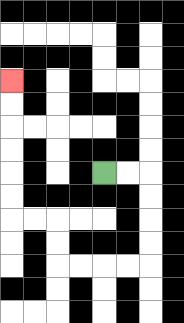{'start': '[4, 7]', 'end': '[0, 3]', 'path_directions': 'R,R,D,D,D,D,L,L,L,L,U,U,L,L,U,U,U,U,U,U', 'path_coordinates': '[[4, 7], [5, 7], [6, 7], [6, 8], [6, 9], [6, 10], [6, 11], [5, 11], [4, 11], [3, 11], [2, 11], [2, 10], [2, 9], [1, 9], [0, 9], [0, 8], [0, 7], [0, 6], [0, 5], [0, 4], [0, 3]]'}